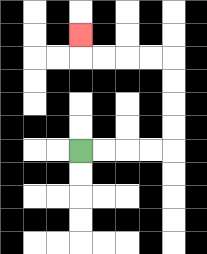{'start': '[3, 6]', 'end': '[3, 1]', 'path_directions': 'R,R,R,R,U,U,U,U,L,L,L,L,U', 'path_coordinates': '[[3, 6], [4, 6], [5, 6], [6, 6], [7, 6], [7, 5], [7, 4], [7, 3], [7, 2], [6, 2], [5, 2], [4, 2], [3, 2], [3, 1]]'}